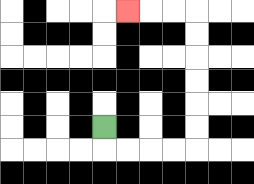{'start': '[4, 5]', 'end': '[5, 0]', 'path_directions': 'D,R,R,R,R,U,U,U,U,U,U,L,L,L', 'path_coordinates': '[[4, 5], [4, 6], [5, 6], [6, 6], [7, 6], [8, 6], [8, 5], [8, 4], [8, 3], [8, 2], [8, 1], [8, 0], [7, 0], [6, 0], [5, 0]]'}